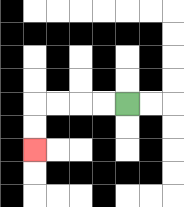{'start': '[5, 4]', 'end': '[1, 6]', 'path_directions': 'L,L,L,L,D,D', 'path_coordinates': '[[5, 4], [4, 4], [3, 4], [2, 4], [1, 4], [1, 5], [1, 6]]'}